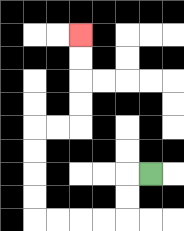{'start': '[6, 7]', 'end': '[3, 1]', 'path_directions': 'L,D,D,L,L,L,L,U,U,U,U,R,R,U,U,U,U', 'path_coordinates': '[[6, 7], [5, 7], [5, 8], [5, 9], [4, 9], [3, 9], [2, 9], [1, 9], [1, 8], [1, 7], [1, 6], [1, 5], [2, 5], [3, 5], [3, 4], [3, 3], [3, 2], [3, 1]]'}